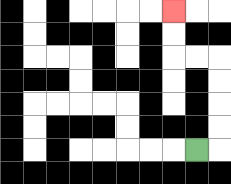{'start': '[8, 6]', 'end': '[7, 0]', 'path_directions': 'R,U,U,U,U,L,L,U,U', 'path_coordinates': '[[8, 6], [9, 6], [9, 5], [9, 4], [9, 3], [9, 2], [8, 2], [7, 2], [7, 1], [7, 0]]'}